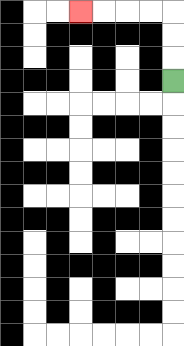{'start': '[7, 3]', 'end': '[3, 0]', 'path_directions': 'U,U,U,L,L,L,L', 'path_coordinates': '[[7, 3], [7, 2], [7, 1], [7, 0], [6, 0], [5, 0], [4, 0], [3, 0]]'}